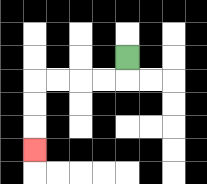{'start': '[5, 2]', 'end': '[1, 6]', 'path_directions': 'D,L,L,L,L,D,D,D', 'path_coordinates': '[[5, 2], [5, 3], [4, 3], [3, 3], [2, 3], [1, 3], [1, 4], [1, 5], [1, 6]]'}